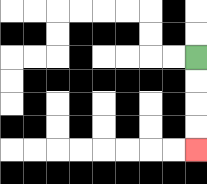{'start': '[8, 2]', 'end': '[8, 6]', 'path_directions': 'D,D,D,D', 'path_coordinates': '[[8, 2], [8, 3], [8, 4], [8, 5], [8, 6]]'}